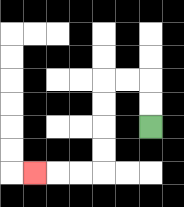{'start': '[6, 5]', 'end': '[1, 7]', 'path_directions': 'U,U,L,L,D,D,D,D,L,L,L', 'path_coordinates': '[[6, 5], [6, 4], [6, 3], [5, 3], [4, 3], [4, 4], [4, 5], [4, 6], [4, 7], [3, 7], [2, 7], [1, 7]]'}